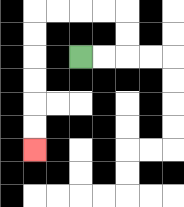{'start': '[3, 2]', 'end': '[1, 6]', 'path_directions': 'R,R,U,U,L,L,L,L,D,D,D,D,D,D', 'path_coordinates': '[[3, 2], [4, 2], [5, 2], [5, 1], [5, 0], [4, 0], [3, 0], [2, 0], [1, 0], [1, 1], [1, 2], [1, 3], [1, 4], [1, 5], [1, 6]]'}